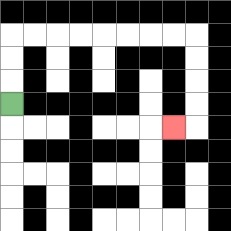{'start': '[0, 4]', 'end': '[7, 5]', 'path_directions': 'U,U,U,R,R,R,R,R,R,R,R,D,D,D,D,L', 'path_coordinates': '[[0, 4], [0, 3], [0, 2], [0, 1], [1, 1], [2, 1], [3, 1], [4, 1], [5, 1], [6, 1], [7, 1], [8, 1], [8, 2], [8, 3], [8, 4], [8, 5], [7, 5]]'}